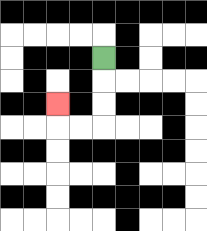{'start': '[4, 2]', 'end': '[2, 4]', 'path_directions': 'D,D,D,L,L,U', 'path_coordinates': '[[4, 2], [4, 3], [4, 4], [4, 5], [3, 5], [2, 5], [2, 4]]'}